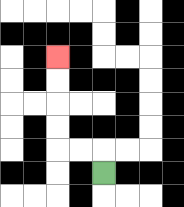{'start': '[4, 7]', 'end': '[2, 2]', 'path_directions': 'U,L,L,U,U,U,U', 'path_coordinates': '[[4, 7], [4, 6], [3, 6], [2, 6], [2, 5], [2, 4], [2, 3], [2, 2]]'}